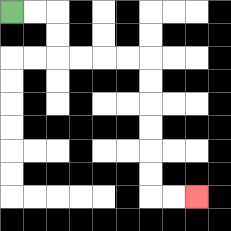{'start': '[0, 0]', 'end': '[8, 8]', 'path_directions': 'R,R,D,D,R,R,R,R,D,D,D,D,D,D,R,R', 'path_coordinates': '[[0, 0], [1, 0], [2, 0], [2, 1], [2, 2], [3, 2], [4, 2], [5, 2], [6, 2], [6, 3], [6, 4], [6, 5], [6, 6], [6, 7], [6, 8], [7, 8], [8, 8]]'}